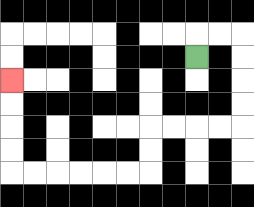{'start': '[8, 2]', 'end': '[0, 3]', 'path_directions': 'U,R,R,D,D,D,D,L,L,L,L,D,D,L,L,L,L,L,L,U,U,U,U', 'path_coordinates': '[[8, 2], [8, 1], [9, 1], [10, 1], [10, 2], [10, 3], [10, 4], [10, 5], [9, 5], [8, 5], [7, 5], [6, 5], [6, 6], [6, 7], [5, 7], [4, 7], [3, 7], [2, 7], [1, 7], [0, 7], [0, 6], [0, 5], [0, 4], [0, 3]]'}